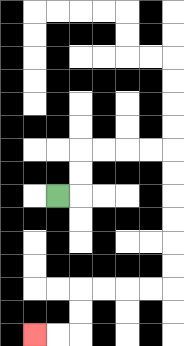{'start': '[2, 8]', 'end': '[1, 14]', 'path_directions': 'R,U,U,R,R,R,R,D,D,D,D,D,D,L,L,L,L,D,D,L,L', 'path_coordinates': '[[2, 8], [3, 8], [3, 7], [3, 6], [4, 6], [5, 6], [6, 6], [7, 6], [7, 7], [7, 8], [7, 9], [7, 10], [7, 11], [7, 12], [6, 12], [5, 12], [4, 12], [3, 12], [3, 13], [3, 14], [2, 14], [1, 14]]'}